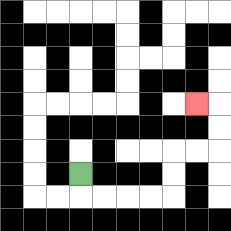{'start': '[3, 7]', 'end': '[8, 4]', 'path_directions': 'D,R,R,R,R,U,U,R,R,U,U,L', 'path_coordinates': '[[3, 7], [3, 8], [4, 8], [5, 8], [6, 8], [7, 8], [7, 7], [7, 6], [8, 6], [9, 6], [9, 5], [9, 4], [8, 4]]'}